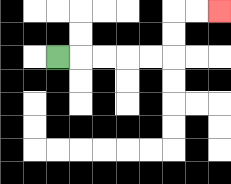{'start': '[2, 2]', 'end': '[9, 0]', 'path_directions': 'R,R,R,R,R,U,U,R,R', 'path_coordinates': '[[2, 2], [3, 2], [4, 2], [5, 2], [6, 2], [7, 2], [7, 1], [7, 0], [8, 0], [9, 0]]'}